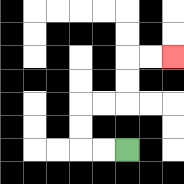{'start': '[5, 6]', 'end': '[7, 2]', 'path_directions': 'L,L,U,U,R,R,U,U,R,R', 'path_coordinates': '[[5, 6], [4, 6], [3, 6], [3, 5], [3, 4], [4, 4], [5, 4], [5, 3], [5, 2], [6, 2], [7, 2]]'}